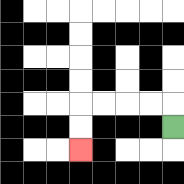{'start': '[7, 5]', 'end': '[3, 6]', 'path_directions': 'U,L,L,L,L,D,D', 'path_coordinates': '[[7, 5], [7, 4], [6, 4], [5, 4], [4, 4], [3, 4], [3, 5], [3, 6]]'}